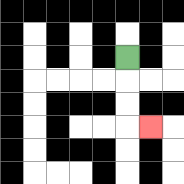{'start': '[5, 2]', 'end': '[6, 5]', 'path_directions': 'D,D,D,R', 'path_coordinates': '[[5, 2], [5, 3], [5, 4], [5, 5], [6, 5]]'}